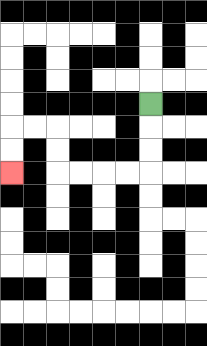{'start': '[6, 4]', 'end': '[0, 7]', 'path_directions': 'D,D,D,L,L,L,L,U,U,L,L,D,D', 'path_coordinates': '[[6, 4], [6, 5], [6, 6], [6, 7], [5, 7], [4, 7], [3, 7], [2, 7], [2, 6], [2, 5], [1, 5], [0, 5], [0, 6], [0, 7]]'}